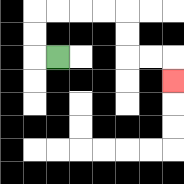{'start': '[2, 2]', 'end': '[7, 3]', 'path_directions': 'L,U,U,R,R,R,R,D,D,R,R,D', 'path_coordinates': '[[2, 2], [1, 2], [1, 1], [1, 0], [2, 0], [3, 0], [4, 0], [5, 0], [5, 1], [5, 2], [6, 2], [7, 2], [7, 3]]'}